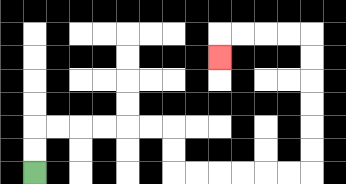{'start': '[1, 7]', 'end': '[9, 2]', 'path_directions': 'U,U,R,R,R,R,R,R,D,D,R,R,R,R,R,R,U,U,U,U,U,U,L,L,L,L,D', 'path_coordinates': '[[1, 7], [1, 6], [1, 5], [2, 5], [3, 5], [4, 5], [5, 5], [6, 5], [7, 5], [7, 6], [7, 7], [8, 7], [9, 7], [10, 7], [11, 7], [12, 7], [13, 7], [13, 6], [13, 5], [13, 4], [13, 3], [13, 2], [13, 1], [12, 1], [11, 1], [10, 1], [9, 1], [9, 2]]'}